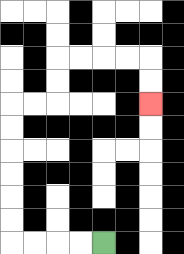{'start': '[4, 10]', 'end': '[6, 4]', 'path_directions': 'L,L,L,L,U,U,U,U,U,U,R,R,U,U,R,R,R,R,D,D', 'path_coordinates': '[[4, 10], [3, 10], [2, 10], [1, 10], [0, 10], [0, 9], [0, 8], [0, 7], [0, 6], [0, 5], [0, 4], [1, 4], [2, 4], [2, 3], [2, 2], [3, 2], [4, 2], [5, 2], [6, 2], [6, 3], [6, 4]]'}